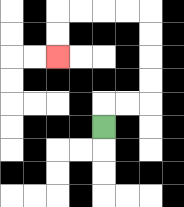{'start': '[4, 5]', 'end': '[2, 2]', 'path_directions': 'U,R,R,U,U,U,U,L,L,L,L,D,D', 'path_coordinates': '[[4, 5], [4, 4], [5, 4], [6, 4], [6, 3], [6, 2], [6, 1], [6, 0], [5, 0], [4, 0], [3, 0], [2, 0], [2, 1], [2, 2]]'}